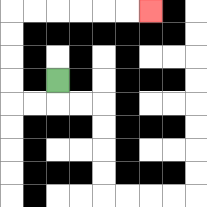{'start': '[2, 3]', 'end': '[6, 0]', 'path_directions': 'D,L,L,U,U,U,U,R,R,R,R,R,R', 'path_coordinates': '[[2, 3], [2, 4], [1, 4], [0, 4], [0, 3], [0, 2], [0, 1], [0, 0], [1, 0], [2, 0], [3, 0], [4, 0], [5, 0], [6, 0]]'}